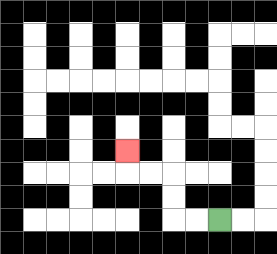{'start': '[9, 9]', 'end': '[5, 6]', 'path_directions': 'L,L,U,U,L,L,U', 'path_coordinates': '[[9, 9], [8, 9], [7, 9], [7, 8], [7, 7], [6, 7], [5, 7], [5, 6]]'}